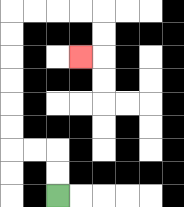{'start': '[2, 8]', 'end': '[3, 2]', 'path_directions': 'U,U,L,L,U,U,U,U,U,U,R,R,R,R,D,D,L', 'path_coordinates': '[[2, 8], [2, 7], [2, 6], [1, 6], [0, 6], [0, 5], [0, 4], [0, 3], [0, 2], [0, 1], [0, 0], [1, 0], [2, 0], [3, 0], [4, 0], [4, 1], [4, 2], [3, 2]]'}